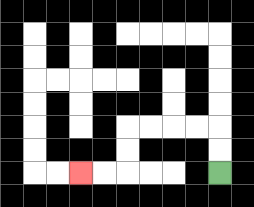{'start': '[9, 7]', 'end': '[3, 7]', 'path_directions': 'U,U,L,L,L,L,D,D,L,L', 'path_coordinates': '[[9, 7], [9, 6], [9, 5], [8, 5], [7, 5], [6, 5], [5, 5], [5, 6], [5, 7], [4, 7], [3, 7]]'}